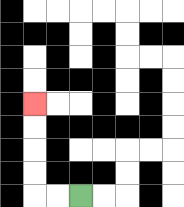{'start': '[3, 8]', 'end': '[1, 4]', 'path_directions': 'L,L,U,U,U,U', 'path_coordinates': '[[3, 8], [2, 8], [1, 8], [1, 7], [1, 6], [1, 5], [1, 4]]'}